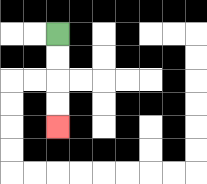{'start': '[2, 1]', 'end': '[2, 5]', 'path_directions': 'D,D,D,D', 'path_coordinates': '[[2, 1], [2, 2], [2, 3], [2, 4], [2, 5]]'}